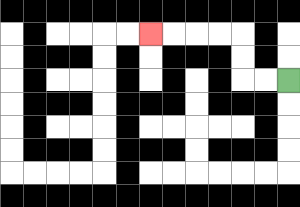{'start': '[12, 3]', 'end': '[6, 1]', 'path_directions': 'L,L,U,U,L,L,L,L', 'path_coordinates': '[[12, 3], [11, 3], [10, 3], [10, 2], [10, 1], [9, 1], [8, 1], [7, 1], [6, 1]]'}